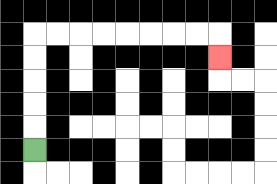{'start': '[1, 6]', 'end': '[9, 2]', 'path_directions': 'U,U,U,U,U,R,R,R,R,R,R,R,R,D', 'path_coordinates': '[[1, 6], [1, 5], [1, 4], [1, 3], [1, 2], [1, 1], [2, 1], [3, 1], [4, 1], [5, 1], [6, 1], [7, 1], [8, 1], [9, 1], [9, 2]]'}